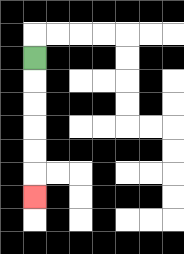{'start': '[1, 2]', 'end': '[1, 8]', 'path_directions': 'D,D,D,D,D,D', 'path_coordinates': '[[1, 2], [1, 3], [1, 4], [1, 5], [1, 6], [1, 7], [1, 8]]'}